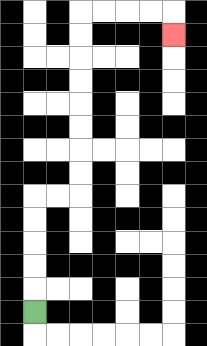{'start': '[1, 13]', 'end': '[7, 1]', 'path_directions': 'U,U,U,U,U,R,R,U,U,U,U,U,U,U,U,R,R,R,R,D', 'path_coordinates': '[[1, 13], [1, 12], [1, 11], [1, 10], [1, 9], [1, 8], [2, 8], [3, 8], [3, 7], [3, 6], [3, 5], [3, 4], [3, 3], [3, 2], [3, 1], [3, 0], [4, 0], [5, 0], [6, 0], [7, 0], [7, 1]]'}